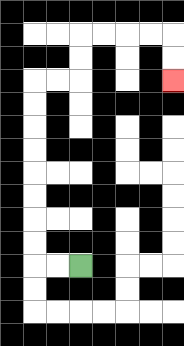{'start': '[3, 11]', 'end': '[7, 3]', 'path_directions': 'L,L,U,U,U,U,U,U,U,U,R,R,U,U,R,R,R,R,D,D', 'path_coordinates': '[[3, 11], [2, 11], [1, 11], [1, 10], [1, 9], [1, 8], [1, 7], [1, 6], [1, 5], [1, 4], [1, 3], [2, 3], [3, 3], [3, 2], [3, 1], [4, 1], [5, 1], [6, 1], [7, 1], [7, 2], [7, 3]]'}